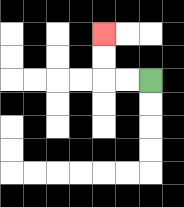{'start': '[6, 3]', 'end': '[4, 1]', 'path_directions': 'L,L,U,U', 'path_coordinates': '[[6, 3], [5, 3], [4, 3], [4, 2], [4, 1]]'}